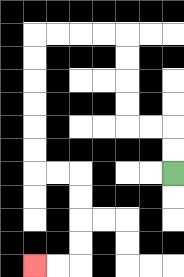{'start': '[7, 7]', 'end': '[1, 11]', 'path_directions': 'U,U,L,L,U,U,U,U,L,L,L,L,D,D,D,D,D,D,R,R,D,D,D,D,L,L', 'path_coordinates': '[[7, 7], [7, 6], [7, 5], [6, 5], [5, 5], [5, 4], [5, 3], [5, 2], [5, 1], [4, 1], [3, 1], [2, 1], [1, 1], [1, 2], [1, 3], [1, 4], [1, 5], [1, 6], [1, 7], [2, 7], [3, 7], [3, 8], [3, 9], [3, 10], [3, 11], [2, 11], [1, 11]]'}